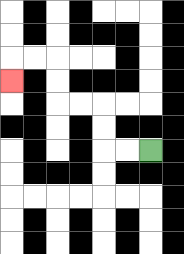{'start': '[6, 6]', 'end': '[0, 3]', 'path_directions': 'L,L,U,U,L,L,U,U,L,L,D', 'path_coordinates': '[[6, 6], [5, 6], [4, 6], [4, 5], [4, 4], [3, 4], [2, 4], [2, 3], [2, 2], [1, 2], [0, 2], [0, 3]]'}